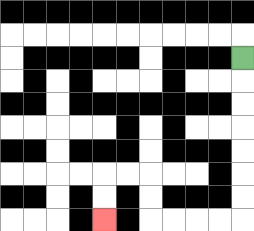{'start': '[10, 2]', 'end': '[4, 9]', 'path_directions': 'D,D,D,D,D,D,D,L,L,L,L,U,U,L,L,D,D', 'path_coordinates': '[[10, 2], [10, 3], [10, 4], [10, 5], [10, 6], [10, 7], [10, 8], [10, 9], [9, 9], [8, 9], [7, 9], [6, 9], [6, 8], [6, 7], [5, 7], [4, 7], [4, 8], [4, 9]]'}